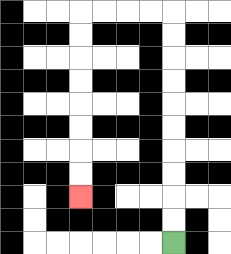{'start': '[7, 10]', 'end': '[3, 8]', 'path_directions': 'U,U,U,U,U,U,U,U,U,U,L,L,L,L,D,D,D,D,D,D,D,D', 'path_coordinates': '[[7, 10], [7, 9], [7, 8], [7, 7], [7, 6], [7, 5], [7, 4], [7, 3], [7, 2], [7, 1], [7, 0], [6, 0], [5, 0], [4, 0], [3, 0], [3, 1], [3, 2], [3, 3], [3, 4], [3, 5], [3, 6], [3, 7], [3, 8]]'}